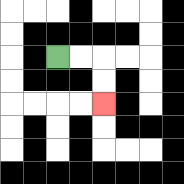{'start': '[2, 2]', 'end': '[4, 4]', 'path_directions': 'R,R,D,D', 'path_coordinates': '[[2, 2], [3, 2], [4, 2], [4, 3], [4, 4]]'}